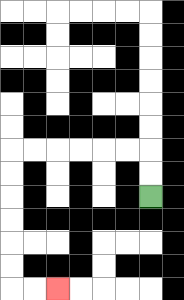{'start': '[6, 8]', 'end': '[2, 12]', 'path_directions': 'U,U,L,L,L,L,L,L,D,D,D,D,D,D,R,R', 'path_coordinates': '[[6, 8], [6, 7], [6, 6], [5, 6], [4, 6], [3, 6], [2, 6], [1, 6], [0, 6], [0, 7], [0, 8], [0, 9], [0, 10], [0, 11], [0, 12], [1, 12], [2, 12]]'}